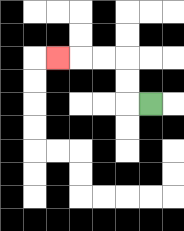{'start': '[6, 4]', 'end': '[2, 2]', 'path_directions': 'L,U,U,L,L,L', 'path_coordinates': '[[6, 4], [5, 4], [5, 3], [5, 2], [4, 2], [3, 2], [2, 2]]'}